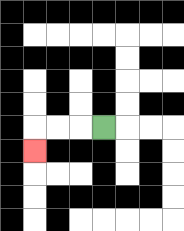{'start': '[4, 5]', 'end': '[1, 6]', 'path_directions': 'L,L,L,D', 'path_coordinates': '[[4, 5], [3, 5], [2, 5], [1, 5], [1, 6]]'}